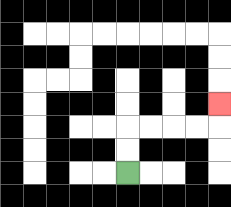{'start': '[5, 7]', 'end': '[9, 4]', 'path_directions': 'U,U,R,R,R,R,U', 'path_coordinates': '[[5, 7], [5, 6], [5, 5], [6, 5], [7, 5], [8, 5], [9, 5], [9, 4]]'}